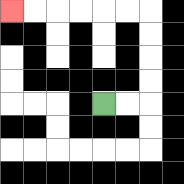{'start': '[4, 4]', 'end': '[0, 0]', 'path_directions': 'R,R,U,U,U,U,L,L,L,L,L,L', 'path_coordinates': '[[4, 4], [5, 4], [6, 4], [6, 3], [6, 2], [6, 1], [6, 0], [5, 0], [4, 0], [3, 0], [2, 0], [1, 0], [0, 0]]'}